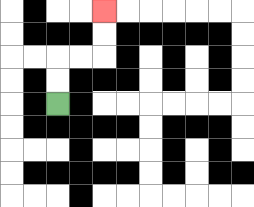{'start': '[2, 4]', 'end': '[4, 0]', 'path_directions': 'U,U,R,R,U,U', 'path_coordinates': '[[2, 4], [2, 3], [2, 2], [3, 2], [4, 2], [4, 1], [4, 0]]'}